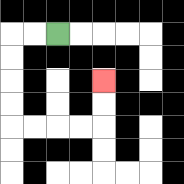{'start': '[2, 1]', 'end': '[4, 3]', 'path_directions': 'L,L,D,D,D,D,R,R,R,R,U,U', 'path_coordinates': '[[2, 1], [1, 1], [0, 1], [0, 2], [0, 3], [0, 4], [0, 5], [1, 5], [2, 5], [3, 5], [4, 5], [4, 4], [4, 3]]'}